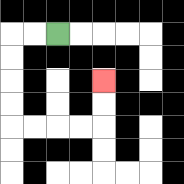{'start': '[2, 1]', 'end': '[4, 3]', 'path_directions': 'L,L,D,D,D,D,R,R,R,R,U,U', 'path_coordinates': '[[2, 1], [1, 1], [0, 1], [0, 2], [0, 3], [0, 4], [0, 5], [1, 5], [2, 5], [3, 5], [4, 5], [4, 4], [4, 3]]'}